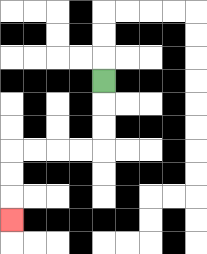{'start': '[4, 3]', 'end': '[0, 9]', 'path_directions': 'D,D,D,L,L,L,L,D,D,D', 'path_coordinates': '[[4, 3], [4, 4], [4, 5], [4, 6], [3, 6], [2, 6], [1, 6], [0, 6], [0, 7], [0, 8], [0, 9]]'}